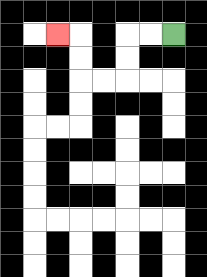{'start': '[7, 1]', 'end': '[2, 1]', 'path_directions': 'L,L,D,D,L,L,U,U,L', 'path_coordinates': '[[7, 1], [6, 1], [5, 1], [5, 2], [5, 3], [4, 3], [3, 3], [3, 2], [3, 1], [2, 1]]'}